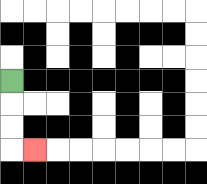{'start': '[0, 3]', 'end': '[1, 6]', 'path_directions': 'D,D,D,R', 'path_coordinates': '[[0, 3], [0, 4], [0, 5], [0, 6], [1, 6]]'}